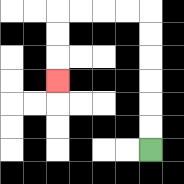{'start': '[6, 6]', 'end': '[2, 3]', 'path_directions': 'U,U,U,U,U,U,L,L,L,L,D,D,D', 'path_coordinates': '[[6, 6], [6, 5], [6, 4], [6, 3], [6, 2], [6, 1], [6, 0], [5, 0], [4, 0], [3, 0], [2, 0], [2, 1], [2, 2], [2, 3]]'}